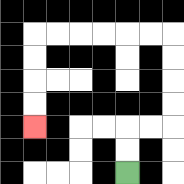{'start': '[5, 7]', 'end': '[1, 5]', 'path_directions': 'U,U,R,R,U,U,U,U,L,L,L,L,L,L,D,D,D,D', 'path_coordinates': '[[5, 7], [5, 6], [5, 5], [6, 5], [7, 5], [7, 4], [7, 3], [7, 2], [7, 1], [6, 1], [5, 1], [4, 1], [3, 1], [2, 1], [1, 1], [1, 2], [1, 3], [1, 4], [1, 5]]'}